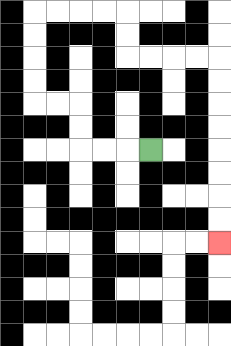{'start': '[6, 6]', 'end': '[9, 10]', 'path_directions': 'L,L,L,U,U,L,L,U,U,U,U,R,R,R,R,D,D,R,R,R,R,D,D,D,D,D,D,D,D', 'path_coordinates': '[[6, 6], [5, 6], [4, 6], [3, 6], [3, 5], [3, 4], [2, 4], [1, 4], [1, 3], [1, 2], [1, 1], [1, 0], [2, 0], [3, 0], [4, 0], [5, 0], [5, 1], [5, 2], [6, 2], [7, 2], [8, 2], [9, 2], [9, 3], [9, 4], [9, 5], [9, 6], [9, 7], [9, 8], [9, 9], [9, 10]]'}